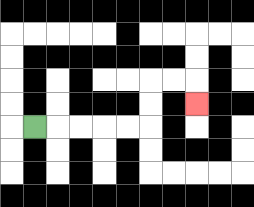{'start': '[1, 5]', 'end': '[8, 4]', 'path_directions': 'R,R,R,R,R,U,U,R,R,D', 'path_coordinates': '[[1, 5], [2, 5], [3, 5], [4, 5], [5, 5], [6, 5], [6, 4], [6, 3], [7, 3], [8, 3], [8, 4]]'}